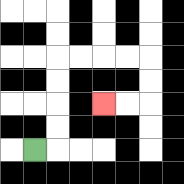{'start': '[1, 6]', 'end': '[4, 4]', 'path_directions': 'R,U,U,U,U,R,R,R,R,D,D,L,L', 'path_coordinates': '[[1, 6], [2, 6], [2, 5], [2, 4], [2, 3], [2, 2], [3, 2], [4, 2], [5, 2], [6, 2], [6, 3], [6, 4], [5, 4], [4, 4]]'}